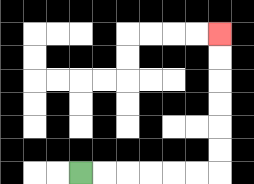{'start': '[3, 7]', 'end': '[9, 1]', 'path_directions': 'R,R,R,R,R,R,U,U,U,U,U,U', 'path_coordinates': '[[3, 7], [4, 7], [5, 7], [6, 7], [7, 7], [8, 7], [9, 7], [9, 6], [9, 5], [9, 4], [9, 3], [9, 2], [9, 1]]'}